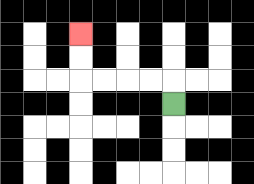{'start': '[7, 4]', 'end': '[3, 1]', 'path_directions': 'U,L,L,L,L,U,U', 'path_coordinates': '[[7, 4], [7, 3], [6, 3], [5, 3], [4, 3], [3, 3], [3, 2], [3, 1]]'}